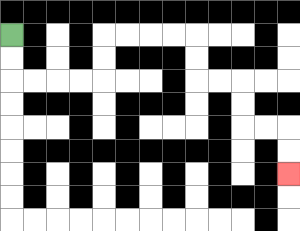{'start': '[0, 1]', 'end': '[12, 7]', 'path_directions': 'D,D,R,R,R,R,U,U,R,R,R,R,D,D,R,R,D,D,R,R,D,D', 'path_coordinates': '[[0, 1], [0, 2], [0, 3], [1, 3], [2, 3], [3, 3], [4, 3], [4, 2], [4, 1], [5, 1], [6, 1], [7, 1], [8, 1], [8, 2], [8, 3], [9, 3], [10, 3], [10, 4], [10, 5], [11, 5], [12, 5], [12, 6], [12, 7]]'}